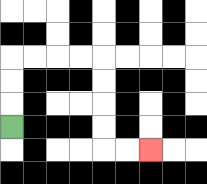{'start': '[0, 5]', 'end': '[6, 6]', 'path_directions': 'U,U,U,R,R,R,R,D,D,D,D,R,R', 'path_coordinates': '[[0, 5], [0, 4], [0, 3], [0, 2], [1, 2], [2, 2], [3, 2], [4, 2], [4, 3], [4, 4], [4, 5], [4, 6], [5, 6], [6, 6]]'}